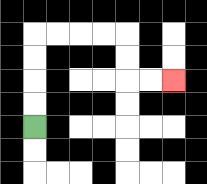{'start': '[1, 5]', 'end': '[7, 3]', 'path_directions': 'U,U,U,U,R,R,R,R,D,D,R,R', 'path_coordinates': '[[1, 5], [1, 4], [1, 3], [1, 2], [1, 1], [2, 1], [3, 1], [4, 1], [5, 1], [5, 2], [5, 3], [6, 3], [7, 3]]'}